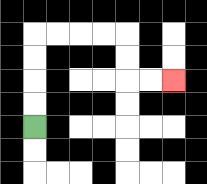{'start': '[1, 5]', 'end': '[7, 3]', 'path_directions': 'U,U,U,U,R,R,R,R,D,D,R,R', 'path_coordinates': '[[1, 5], [1, 4], [1, 3], [1, 2], [1, 1], [2, 1], [3, 1], [4, 1], [5, 1], [5, 2], [5, 3], [6, 3], [7, 3]]'}